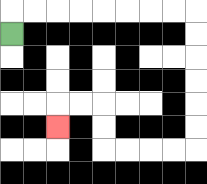{'start': '[0, 1]', 'end': '[2, 5]', 'path_directions': 'U,R,R,R,R,R,R,R,R,D,D,D,D,D,D,L,L,L,L,U,U,L,L,D', 'path_coordinates': '[[0, 1], [0, 0], [1, 0], [2, 0], [3, 0], [4, 0], [5, 0], [6, 0], [7, 0], [8, 0], [8, 1], [8, 2], [8, 3], [8, 4], [8, 5], [8, 6], [7, 6], [6, 6], [5, 6], [4, 6], [4, 5], [4, 4], [3, 4], [2, 4], [2, 5]]'}